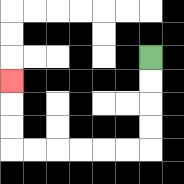{'start': '[6, 2]', 'end': '[0, 3]', 'path_directions': 'D,D,D,D,L,L,L,L,L,L,U,U,U', 'path_coordinates': '[[6, 2], [6, 3], [6, 4], [6, 5], [6, 6], [5, 6], [4, 6], [3, 6], [2, 6], [1, 6], [0, 6], [0, 5], [0, 4], [0, 3]]'}